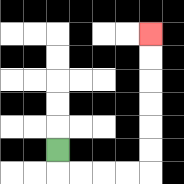{'start': '[2, 6]', 'end': '[6, 1]', 'path_directions': 'D,R,R,R,R,U,U,U,U,U,U', 'path_coordinates': '[[2, 6], [2, 7], [3, 7], [4, 7], [5, 7], [6, 7], [6, 6], [6, 5], [6, 4], [6, 3], [6, 2], [6, 1]]'}